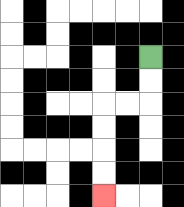{'start': '[6, 2]', 'end': '[4, 8]', 'path_directions': 'D,D,L,L,D,D,D,D', 'path_coordinates': '[[6, 2], [6, 3], [6, 4], [5, 4], [4, 4], [4, 5], [4, 6], [4, 7], [4, 8]]'}